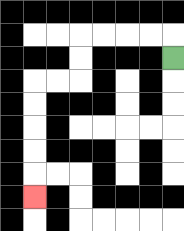{'start': '[7, 2]', 'end': '[1, 8]', 'path_directions': 'U,L,L,L,L,D,D,L,L,D,D,D,D,D', 'path_coordinates': '[[7, 2], [7, 1], [6, 1], [5, 1], [4, 1], [3, 1], [3, 2], [3, 3], [2, 3], [1, 3], [1, 4], [1, 5], [1, 6], [1, 7], [1, 8]]'}